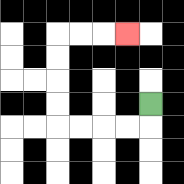{'start': '[6, 4]', 'end': '[5, 1]', 'path_directions': 'D,L,L,L,L,U,U,U,U,R,R,R', 'path_coordinates': '[[6, 4], [6, 5], [5, 5], [4, 5], [3, 5], [2, 5], [2, 4], [2, 3], [2, 2], [2, 1], [3, 1], [4, 1], [5, 1]]'}